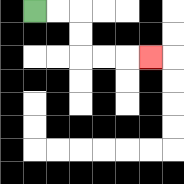{'start': '[1, 0]', 'end': '[6, 2]', 'path_directions': 'R,R,D,D,R,R,R', 'path_coordinates': '[[1, 0], [2, 0], [3, 0], [3, 1], [3, 2], [4, 2], [5, 2], [6, 2]]'}